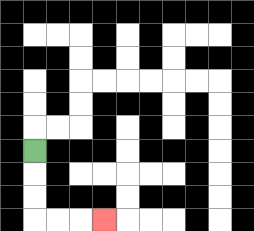{'start': '[1, 6]', 'end': '[4, 9]', 'path_directions': 'D,D,D,R,R,R', 'path_coordinates': '[[1, 6], [1, 7], [1, 8], [1, 9], [2, 9], [3, 9], [4, 9]]'}